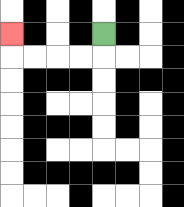{'start': '[4, 1]', 'end': '[0, 1]', 'path_directions': 'D,L,L,L,L,U', 'path_coordinates': '[[4, 1], [4, 2], [3, 2], [2, 2], [1, 2], [0, 2], [0, 1]]'}